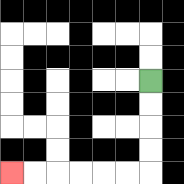{'start': '[6, 3]', 'end': '[0, 7]', 'path_directions': 'D,D,D,D,L,L,L,L,L,L', 'path_coordinates': '[[6, 3], [6, 4], [6, 5], [6, 6], [6, 7], [5, 7], [4, 7], [3, 7], [2, 7], [1, 7], [0, 7]]'}